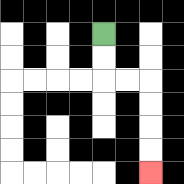{'start': '[4, 1]', 'end': '[6, 7]', 'path_directions': 'D,D,R,R,D,D,D,D', 'path_coordinates': '[[4, 1], [4, 2], [4, 3], [5, 3], [6, 3], [6, 4], [6, 5], [6, 6], [6, 7]]'}